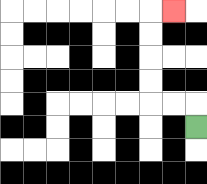{'start': '[8, 5]', 'end': '[7, 0]', 'path_directions': 'U,L,L,U,U,U,U,R', 'path_coordinates': '[[8, 5], [8, 4], [7, 4], [6, 4], [6, 3], [6, 2], [6, 1], [6, 0], [7, 0]]'}